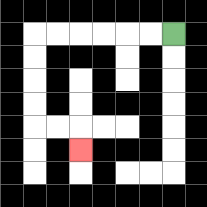{'start': '[7, 1]', 'end': '[3, 6]', 'path_directions': 'L,L,L,L,L,L,D,D,D,D,R,R,D', 'path_coordinates': '[[7, 1], [6, 1], [5, 1], [4, 1], [3, 1], [2, 1], [1, 1], [1, 2], [1, 3], [1, 4], [1, 5], [2, 5], [3, 5], [3, 6]]'}